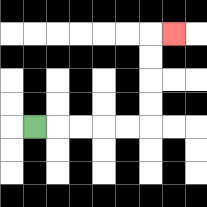{'start': '[1, 5]', 'end': '[7, 1]', 'path_directions': 'R,R,R,R,R,U,U,U,U,R', 'path_coordinates': '[[1, 5], [2, 5], [3, 5], [4, 5], [5, 5], [6, 5], [6, 4], [6, 3], [6, 2], [6, 1], [7, 1]]'}